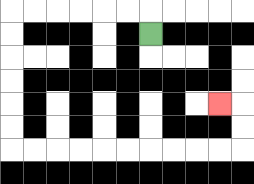{'start': '[6, 1]', 'end': '[9, 4]', 'path_directions': 'U,L,L,L,L,L,L,D,D,D,D,D,D,R,R,R,R,R,R,R,R,R,R,U,U,L', 'path_coordinates': '[[6, 1], [6, 0], [5, 0], [4, 0], [3, 0], [2, 0], [1, 0], [0, 0], [0, 1], [0, 2], [0, 3], [0, 4], [0, 5], [0, 6], [1, 6], [2, 6], [3, 6], [4, 6], [5, 6], [6, 6], [7, 6], [8, 6], [9, 6], [10, 6], [10, 5], [10, 4], [9, 4]]'}